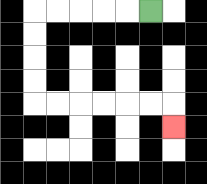{'start': '[6, 0]', 'end': '[7, 5]', 'path_directions': 'L,L,L,L,L,D,D,D,D,R,R,R,R,R,R,D', 'path_coordinates': '[[6, 0], [5, 0], [4, 0], [3, 0], [2, 0], [1, 0], [1, 1], [1, 2], [1, 3], [1, 4], [2, 4], [3, 4], [4, 4], [5, 4], [6, 4], [7, 4], [7, 5]]'}